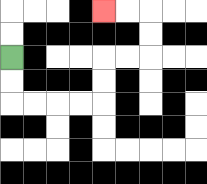{'start': '[0, 2]', 'end': '[4, 0]', 'path_directions': 'D,D,R,R,R,R,U,U,R,R,U,U,L,L', 'path_coordinates': '[[0, 2], [0, 3], [0, 4], [1, 4], [2, 4], [3, 4], [4, 4], [4, 3], [4, 2], [5, 2], [6, 2], [6, 1], [6, 0], [5, 0], [4, 0]]'}